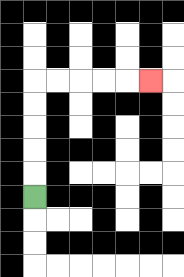{'start': '[1, 8]', 'end': '[6, 3]', 'path_directions': 'U,U,U,U,U,R,R,R,R,R', 'path_coordinates': '[[1, 8], [1, 7], [1, 6], [1, 5], [1, 4], [1, 3], [2, 3], [3, 3], [4, 3], [5, 3], [6, 3]]'}